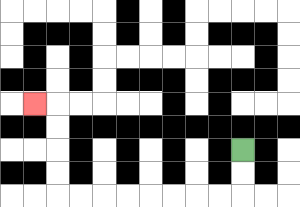{'start': '[10, 6]', 'end': '[1, 4]', 'path_directions': 'D,D,L,L,L,L,L,L,L,L,U,U,U,U,L', 'path_coordinates': '[[10, 6], [10, 7], [10, 8], [9, 8], [8, 8], [7, 8], [6, 8], [5, 8], [4, 8], [3, 8], [2, 8], [2, 7], [2, 6], [2, 5], [2, 4], [1, 4]]'}